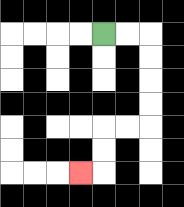{'start': '[4, 1]', 'end': '[3, 7]', 'path_directions': 'R,R,D,D,D,D,L,L,D,D,L', 'path_coordinates': '[[4, 1], [5, 1], [6, 1], [6, 2], [6, 3], [6, 4], [6, 5], [5, 5], [4, 5], [4, 6], [4, 7], [3, 7]]'}